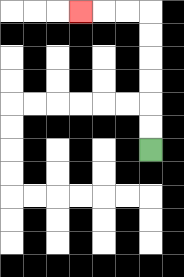{'start': '[6, 6]', 'end': '[3, 0]', 'path_directions': 'U,U,U,U,U,U,L,L,L', 'path_coordinates': '[[6, 6], [6, 5], [6, 4], [6, 3], [6, 2], [6, 1], [6, 0], [5, 0], [4, 0], [3, 0]]'}